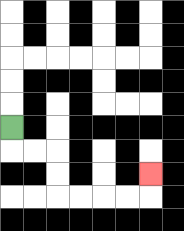{'start': '[0, 5]', 'end': '[6, 7]', 'path_directions': 'D,R,R,D,D,R,R,R,R,U', 'path_coordinates': '[[0, 5], [0, 6], [1, 6], [2, 6], [2, 7], [2, 8], [3, 8], [4, 8], [5, 8], [6, 8], [6, 7]]'}